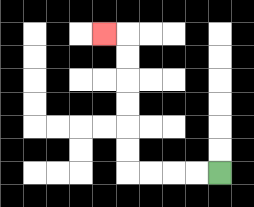{'start': '[9, 7]', 'end': '[4, 1]', 'path_directions': 'L,L,L,L,U,U,U,U,U,U,L', 'path_coordinates': '[[9, 7], [8, 7], [7, 7], [6, 7], [5, 7], [5, 6], [5, 5], [5, 4], [5, 3], [5, 2], [5, 1], [4, 1]]'}